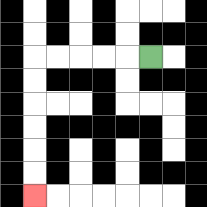{'start': '[6, 2]', 'end': '[1, 8]', 'path_directions': 'L,L,L,L,L,D,D,D,D,D,D', 'path_coordinates': '[[6, 2], [5, 2], [4, 2], [3, 2], [2, 2], [1, 2], [1, 3], [1, 4], [1, 5], [1, 6], [1, 7], [1, 8]]'}